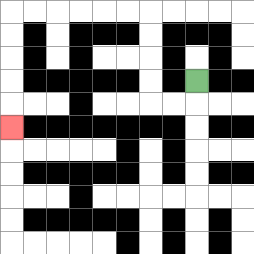{'start': '[8, 3]', 'end': '[0, 5]', 'path_directions': 'D,L,L,U,U,U,U,L,L,L,L,L,L,D,D,D,D,D', 'path_coordinates': '[[8, 3], [8, 4], [7, 4], [6, 4], [6, 3], [6, 2], [6, 1], [6, 0], [5, 0], [4, 0], [3, 0], [2, 0], [1, 0], [0, 0], [0, 1], [0, 2], [0, 3], [0, 4], [0, 5]]'}